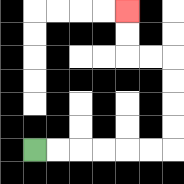{'start': '[1, 6]', 'end': '[5, 0]', 'path_directions': 'R,R,R,R,R,R,U,U,U,U,L,L,U,U', 'path_coordinates': '[[1, 6], [2, 6], [3, 6], [4, 6], [5, 6], [6, 6], [7, 6], [7, 5], [7, 4], [7, 3], [7, 2], [6, 2], [5, 2], [5, 1], [5, 0]]'}